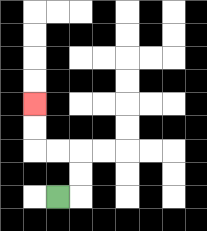{'start': '[2, 8]', 'end': '[1, 4]', 'path_directions': 'R,U,U,L,L,U,U', 'path_coordinates': '[[2, 8], [3, 8], [3, 7], [3, 6], [2, 6], [1, 6], [1, 5], [1, 4]]'}